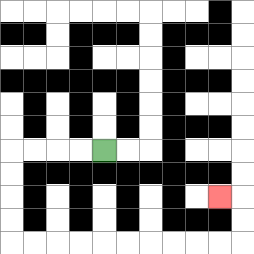{'start': '[4, 6]', 'end': '[9, 8]', 'path_directions': 'L,L,L,L,D,D,D,D,R,R,R,R,R,R,R,R,R,R,U,U,L', 'path_coordinates': '[[4, 6], [3, 6], [2, 6], [1, 6], [0, 6], [0, 7], [0, 8], [0, 9], [0, 10], [1, 10], [2, 10], [3, 10], [4, 10], [5, 10], [6, 10], [7, 10], [8, 10], [9, 10], [10, 10], [10, 9], [10, 8], [9, 8]]'}